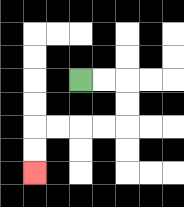{'start': '[3, 3]', 'end': '[1, 7]', 'path_directions': 'R,R,D,D,L,L,L,L,D,D', 'path_coordinates': '[[3, 3], [4, 3], [5, 3], [5, 4], [5, 5], [4, 5], [3, 5], [2, 5], [1, 5], [1, 6], [1, 7]]'}